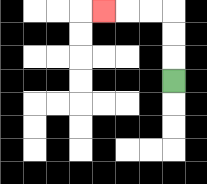{'start': '[7, 3]', 'end': '[4, 0]', 'path_directions': 'U,U,U,L,L,L', 'path_coordinates': '[[7, 3], [7, 2], [7, 1], [7, 0], [6, 0], [5, 0], [4, 0]]'}